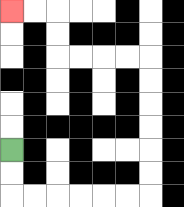{'start': '[0, 6]', 'end': '[0, 0]', 'path_directions': 'D,D,R,R,R,R,R,R,U,U,U,U,U,U,L,L,L,L,U,U,L,L', 'path_coordinates': '[[0, 6], [0, 7], [0, 8], [1, 8], [2, 8], [3, 8], [4, 8], [5, 8], [6, 8], [6, 7], [6, 6], [6, 5], [6, 4], [6, 3], [6, 2], [5, 2], [4, 2], [3, 2], [2, 2], [2, 1], [2, 0], [1, 0], [0, 0]]'}